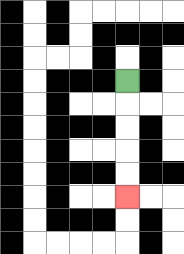{'start': '[5, 3]', 'end': '[5, 8]', 'path_directions': 'D,D,D,D,D', 'path_coordinates': '[[5, 3], [5, 4], [5, 5], [5, 6], [5, 7], [5, 8]]'}